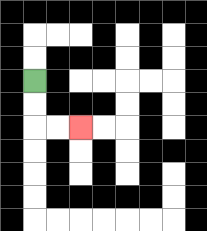{'start': '[1, 3]', 'end': '[3, 5]', 'path_directions': 'D,D,R,R', 'path_coordinates': '[[1, 3], [1, 4], [1, 5], [2, 5], [3, 5]]'}